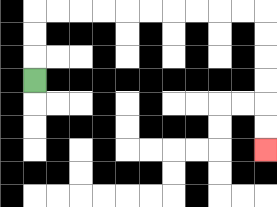{'start': '[1, 3]', 'end': '[11, 6]', 'path_directions': 'U,U,U,R,R,R,R,R,R,R,R,R,R,D,D,D,D,D,D', 'path_coordinates': '[[1, 3], [1, 2], [1, 1], [1, 0], [2, 0], [3, 0], [4, 0], [5, 0], [6, 0], [7, 0], [8, 0], [9, 0], [10, 0], [11, 0], [11, 1], [11, 2], [11, 3], [11, 4], [11, 5], [11, 6]]'}